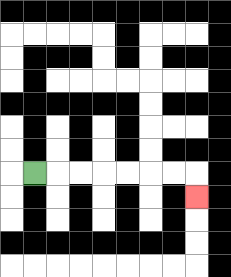{'start': '[1, 7]', 'end': '[8, 8]', 'path_directions': 'R,R,R,R,R,R,R,D', 'path_coordinates': '[[1, 7], [2, 7], [3, 7], [4, 7], [5, 7], [6, 7], [7, 7], [8, 7], [8, 8]]'}